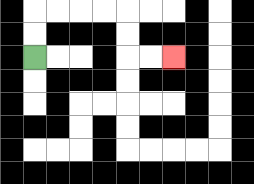{'start': '[1, 2]', 'end': '[7, 2]', 'path_directions': 'U,U,R,R,R,R,D,D,R,R', 'path_coordinates': '[[1, 2], [1, 1], [1, 0], [2, 0], [3, 0], [4, 0], [5, 0], [5, 1], [5, 2], [6, 2], [7, 2]]'}